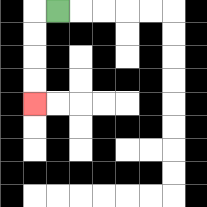{'start': '[2, 0]', 'end': '[1, 4]', 'path_directions': 'L,D,D,D,D', 'path_coordinates': '[[2, 0], [1, 0], [1, 1], [1, 2], [1, 3], [1, 4]]'}